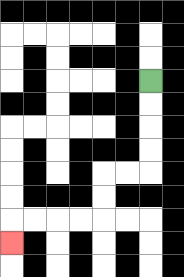{'start': '[6, 3]', 'end': '[0, 10]', 'path_directions': 'D,D,D,D,L,L,D,D,L,L,L,L,D', 'path_coordinates': '[[6, 3], [6, 4], [6, 5], [6, 6], [6, 7], [5, 7], [4, 7], [4, 8], [4, 9], [3, 9], [2, 9], [1, 9], [0, 9], [0, 10]]'}